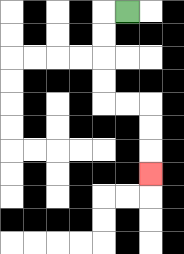{'start': '[5, 0]', 'end': '[6, 7]', 'path_directions': 'L,D,D,D,D,R,R,D,D,D', 'path_coordinates': '[[5, 0], [4, 0], [4, 1], [4, 2], [4, 3], [4, 4], [5, 4], [6, 4], [6, 5], [6, 6], [6, 7]]'}